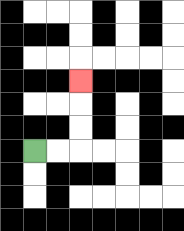{'start': '[1, 6]', 'end': '[3, 3]', 'path_directions': 'R,R,U,U,U', 'path_coordinates': '[[1, 6], [2, 6], [3, 6], [3, 5], [3, 4], [3, 3]]'}